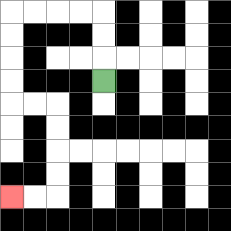{'start': '[4, 3]', 'end': '[0, 8]', 'path_directions': 'U,U,U,L,L,L,L,D,D,D,D,R,R,D,D,D,D,L,L', 'path_coordinates': '[[4, 3], [4, 2], [4, 1], [4, 0], [3, 0], [2, 0], [1, 0], [0, 0], [0, 1], [0, 2], [0, 3], [0, 4], [1, 4], [2, 4], [2, 5], [2, 6], [2, 7], [2, 8], [1, 8], [0, 8]]'}